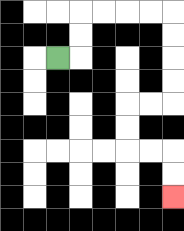{'start': '[2, 2]', 'end': '[7, 8]', 'path_directions': 'R,U,U,R,R,R,R,D,D,D,D,L,L,D,D,R,R,D,D', 'path_coordinates': '[[2, 2], [3, 2], [3, 1], [3, 0], [4, 0], [5, 0], [6, 0], [7, 0], [7, 1], [7, 2], [7, 3], [7, 4], [6, 4], [5, 4], [5, 5], [5, 6], [6, 6], [7, 6], [7, 7], [7, 8]]'}